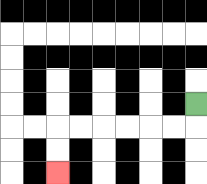{'start': '[8, 4]', 'end': '[2, 7]', 'path_directions': 'D,L,L,L,L,L,L,D,D', 'path_coordinates': '[[8, 4], [8, 5], [7, 5], [6, 5], [5, 5], [4, 5], [3, 5], [2, 5], [2, 6], [2, 7]]'}